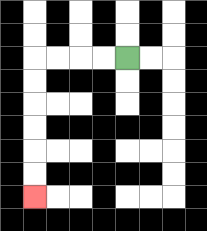{'start': '[5, 2]', 'end': '[1, 8]', 'path_directions': 'L,L,L,L,D,D,D,D,D,D', 'path_coordinates': '[[5, 2], [4, 2], [3, 2], [2, 2], [1, 2], [1, 3], [1, 4], [1, 5], [1, 6], [1, 7], [1, 8]]'}